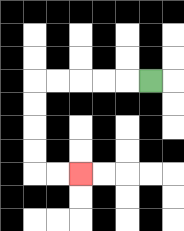{'start': '[6, 3]', 'end': '[3, 7]', 'path_directions': 'L,L,L,L,L,D,D,D,D,R,R', 'path_coordinates': '[[6, 3], [5, 3], [4, 3], [3, 3], [2, 3], [1, 3], [1, 4], [1, 5], [1, 6], [1, 7], [2, 7], [3, 7]]'}